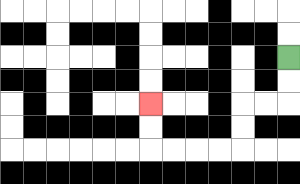{'start': '[12, 2]', 'end': '[6, 4]', 'path_directions': 'D,D,L,L,D,D,L,L,L,L,U,U', 'path_coordinates': '[[12, 2], [12, 3], [12, 4], [11, 4], [10, 4], [10, 5], [10, 6], [9, 6], [8, 6], [7, 6], [6, 6], [6, 5], [6, 4]]'}